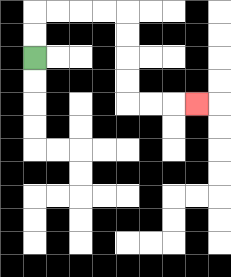{'start': '[1, 2]', 'end': '[8, 4]', 'path_directions': 'U,U,R,R,R,R,D,D,D,D,R,R,R', 'path_coordinates': '[[1, 2], [1, 1], [1, 0], [2, 0], [3, 0], [4, 0], [5, 0], [5, 1], [5, 2], [5, 3], [5, 4], [6, 4], [7, 4], [8, 4]]'}